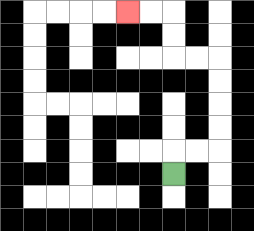{'start': '[7, 7]', 'end': '[5, 0]', 'path_directions': 'U,R,R,U,U,U,U,L,L,U,U,L,L', 'path_coordinates': '[[7, 7], [7, 6], [8, 6], [9, 6], [9, 5], [9, 4], [9, 3], [9, 2], [8, 2], [7, 2], [7, 1], [7, 0], [6, 0], [5, 0]]'}